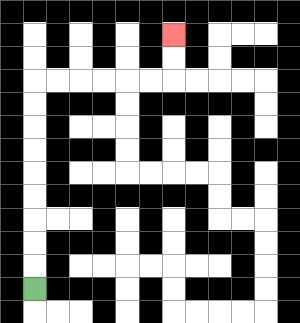{'start': '[1, 12]', 'end': '[7, 1]', 'path_directions': 'U,U,U,U,U,U,U,U,U,R,R,R,R,R,R,U,U', 'path_coordinates': '[[1, 12], [1, 11], [1, 10], [1, 9], [1, 8], [1, 7], [1, 6], [1, 5], [1, 4], [1, 3], [2, 3], [3, 3], [4, 3], [5, 3], [6, 3], [7, 3], [7, 2], [7, 1]]'}